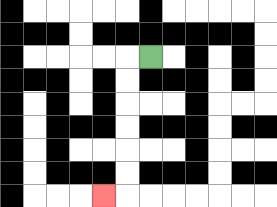{'start': '[6, 2]', 'end': '[4, 8]', 'path_directions': 'L,D,D,D,D,D,D,L', 'path_coordinates': '[[6, 2], [5, 2], [5, 3], [5, 4], [5, 5], [5, 6], [5, 7], [5, 8], [4, 8]]'}